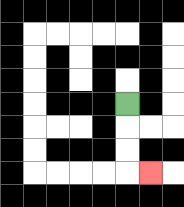{'start': '[5, 4]', 'end': '[6, 7]', 'path_directions': 'D,D,D,R', 'path_coordinates': '[[5, 4], [5, 5], [5, 6], [5, 7], [6, 7]]'}